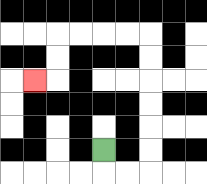{'start': '[4, 6]', 'end': '[1, 3]', 'path_directions': 'D,R,R,U,U,U,U,U,U,L,L,L,L,D,D,L', 'path_coordinates': '[[4, 6], [4, 7], [5, 7], [6, 7], [6, 6], [6, 5], [6, 4], [6, 3], [6, 2], [6, 1], [5, 1], [4, 1], [3, 1], [2, 1], [2, 2], [2, 3], [1, 3]]'}